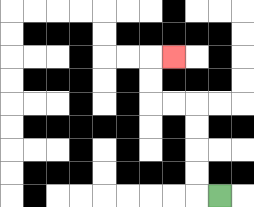{'start': '[9, 8]', 'end': '[7, 2]', 'path_directions': 'L,U,U,U,U,L,L,U,U,R', 'path_coordinates': '[[9, 8], [8, 8], [8, 7], [8, 6], [8, 5], [8, 4], [7, 4], [6, 4], [6, 3], [6, 2], [7, 2]]'}